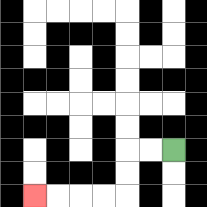{'start': '[7, 6]', 'end': '[1, 8]', 'path_directions': 'L,L,D,D,L,L,L,L', 'path_coordinates': '[[7, 6], [6, 6], [5, 6], [5, 7], [5, 8], [4, 8], [3, 8], [2, 8], [1, 8]]'}